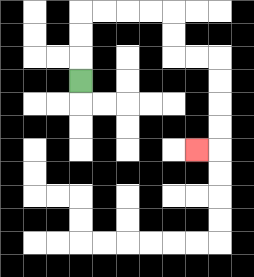{'start': '[3, 3]', 'end': '[8, 6]', 'path_directions': 'U,U,U,R,R,R,R,D,D,R,R,D,D,D,D,L', 'path_coordinates': '[[3, 3], [3, 2], [3, 1], [3, 0], [4, 0], [5, 0], [6, 0], [7, 0], [7, 1], [7, 2], [8, 2], [9, 2], [9, 3], [9, 4], [9, 5], [9, 6], [8, 6]]'}